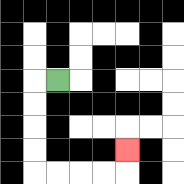{'start': '[2, 3]', 'end': '[5, 6]', 'path_directions': 'L,D,D,D,D,R,R,R,R,U', 'path_coordinates': '[[2, 3], [1, 3], [1, 4], [1, 5], [1, 6], [1, 7], [2, 7], [3, 7], [4, 7], [5, 7], [5, 6]]'}